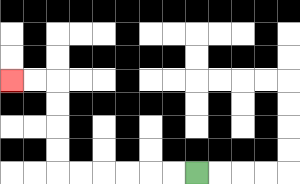{'start': '[8, 7]', 'end': '[0, 3]', 'path_directions': 'L,L,L,L,L,L,U,U,U,U,L,L', 'path_coordinates': '[[8, 7], [7, 7], [6, 7], [5, 7], [4, 7], [3, 7], [2, 7], [2, 6], [2, 5], [2, 4], [2, 3], [1, 3], [0, 3]]'}